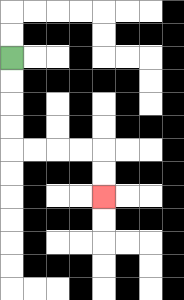{'start': '[0, 2]', 'end': '[4, 8]', 'path_directions': 'D,D,D,D,R,R,R,R,D,D', 'path_coordinates': '[[0, 2], [0, 3], [0, 4], [0, 5], [0, 6], [1, 6], [2, 6], [3, 6], [4, 6], [4, 7], [4, 8]]'}